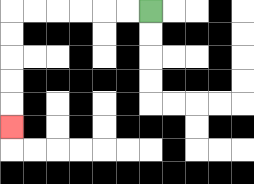{'start': '[6, 0]', 'end': '[0, 5]', 'path_directions': 'L,L,L,L,L,L,D,D,D,D,D', 'path_coordinates': '[[6, 0], [5, 0], [4, 0], [3, 0], [2, 0], [1, 0], [0, 0], [0, 1], [0, 2], [0, 3], [0, 4], [0, 5]]'}